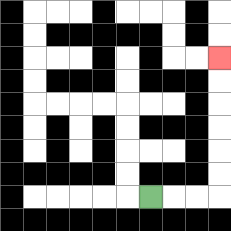{'start': '[6, 8]', 'end': '[9, 2]', 'path_directions': 'R,R,R,U,U,U,U,U,U', 'path_coordinates': '[[6, 8], [7, 8], [8, 8], [9, 8], [9, 7], [9, 6], [9, 5], [9, 4], [9, 3], [9, 2]]'}